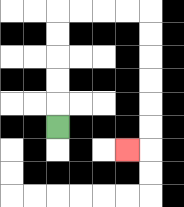{'start': '[2, 5]', 'end': '[5, 6]', 'path_directions': 'U,U,U,U,U,R,R,R,R,D,D,D,D,D,D,L', 'path_coordinates': '[[2, 5], [2, 4], [2, 3], [2, 2], [2, 1], [2, 0], [3, 0], [4, 0], [5, 0], [6, 0], [6, 1], [6, 2], [6, 3], [6, 4], [6, 5], [6, 6], [5, 6]]'}